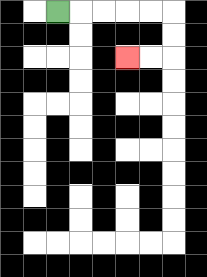{'start': '[2, 0]', 'end': '[5, 2]', 'path_directions': 'R,R,R,R,R,D,D,L,L', 'path_coordinates': '[[2, 0], [3, 0], [4, 0], [5, 0], [6, 0], [7, 0], [7, 1], [7, 2], [6, 2], [5, 2]]'}